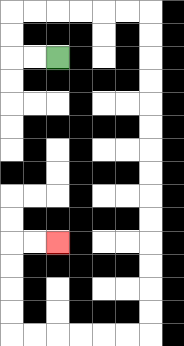{'start': '[2, 2]', 'end': '[2, 10]', 'path_directions': 'L,L,U,U,R,R,R,R,R,R,D,D,D,D,D,D,D,D,D,D,D,D,D,D,L,L,L,L,L,L,U,U,U,U,R,R', 'path_coordinates': '[[2, 2], [1, 2], [0, 2], [0, 1], [0, 0], [1, 0], [2, 0], [3, 0], [4, 0], [5, 0], [6, 0], [6, 1], [6, 2], [6, 3], [6, 4], [6, 5], [6, 6], [6, 7], [6, 8], [6, 9], [6, 10], [6, 11], [6, 12], [6, 13], [6, 14], [5, 14], [4, 14], [3, 14], [2, 14], [1, 14], [0, 14], [0, 13], [0, 12], [0, 11], [0, 10], [1, 10], [2, 10]]'}